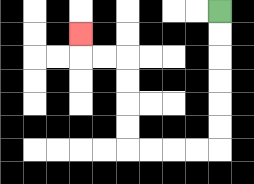{'start': '[9, 0]', 'end': '[3, 1]', 'path_directions': 'D,D,D,D,D,D,L,L,L,L,U,U,U,U,L,L,U', 'path_coordinates': '[[9, 0], [9, 1], [9, 2], [9, 3], [9, 4], [9, 5], [9, 6], [8, 6], [7, 6], [6, 6], [5, 6], [5, 5], [5, 4], [5, 3], [5, 2], [4, 2], [3, 2], [3, 1]]'}